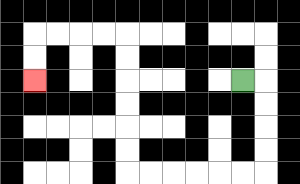{'start': '[10, 3]', 'end': '[1, 3]', 'path_directions': 'R,D,D,D,D,L,L,L,L,L,L,U,U,U,U,U,U,L,L,L,L,D,D', 'path_coordinates': '[[10, 3], [11, 3], [11, 4], [11, 5], [11, 6], [11, 7], [10, 7], [9, 7], [8, 7], [7, 7], [6, 7], [5, 7], [5, 6], [5, 5], [5, 4], [5, 3], [5, 2], [5, 1], [4, 1], [3, 1], [2, 1], [1, 1], [1, 2], [1, 3]]'}